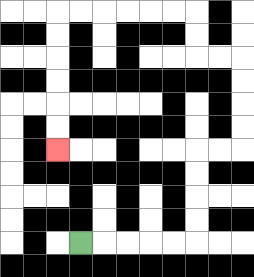{'start': '[3, 10]', 'end': '[2, 6]', 'path_directions': 'R,R,R,R,R,U,U,U,U,R,R,U,U,U,U,L,L,U,U,L,L,L,L,L,L,D,D,D,D,D,D', 'path_coordinates': '[[3, 10], [4, 10], [5, 10], [6, 10], [7, 10], [8, 10], [8, 9], [8, 8], [8, 7], [8, 6], [9, 6], [10, 6], [10, 5], [10, 4], [10, 3], [10, 2], [9, 2], [8, 2], [8, 1], [8, 0], [7, 0], [6, 0], [5, 0], [4, 0], [3, 0], [2, 0], [2, 1], [2, 2], [2, 3], [2, 4], [2, 5], [2, 6]]'}